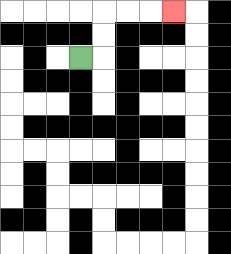{'start': '[3, 2]', 'end': '[7, 0]', 'path_directions': 'R,U,U,R,R,R', 'path_coordinates': '[[3, 2], [4, 2], [4, 1], [4, 0], [5, 0], [6, 0], [7, 0]]'}